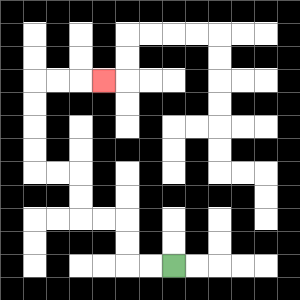{'start': '[7, 11]', 'end': '[4, 3]', 'path_directions': 'L,L,U,U,L,L,U,U,L,L,U,U,U,U,R,R,R', 'path_coordinates': '[[7, 11], [6, 11], [5, 11], [5, 10], [5, 9], [4, 9], [3, 9], [3, 8], [3, 7], [2, 7], [1, 7], [1, 6], [1, 5], [1, 4], [1, 3], [2, 3], [3, 3], [4, 3]]'}